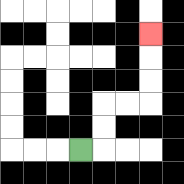{'start': '[3, 6]', 'end': '[6, 1]', 'path_directions': 'R,U,U,R,R,U,U,U', 'path_coordinates': '[[3, 6], [4, 6], [4, 5], [4, 4], [5, 4], [6, 4], [6, 3], [6, 2], [6, 1]]'}